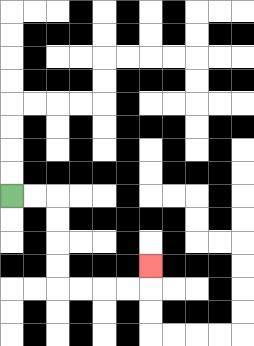{'start': '[0, 8]', 'end': '[6, 11]', 'path_directions': 'R,R,D,D,D,D,R,R,R,R,U', 'path_coordinates': '[[0, 8], [1, 8], [2, 8], [2, 9], [2, 10], [2, 11], [2, 12], [3, 12], [4, 12], [5, 12], [6, 12], [6, 11]]'}